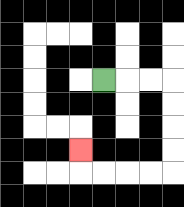{'start': '[4, 3]', 'end': '[3, 6]', 'path_directions': 'R,R,R,D,D,D,D,L,L,L,L,U', 'path_coordinates': '[[4, 3], [5, 3], [6, 3], [7, 3], [7, 4], [7, 5], [7, 6], [7, 7], [6, 7], [5, 7], [4, 7], [3, 7], [3, 6]]'}